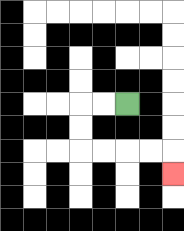{'start': '[5, 4]', 'end': '[7, 7]', 'path_directions': 'L,L,D,D,R,R,R,R,D', 'path_coordinates': '[[5, 4], [4, 4], [3, 4], [3, 5], [3, 6], [4, 6], [5, 6], [6, 6], [7, 6], [7, 7]]'}